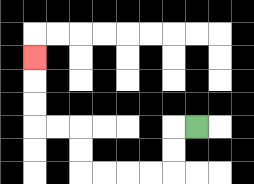{'start': '[8, 5]', 'end': '[1, 2]', 'path_directions': 'L,D,D,L,L,L,L,U,U,L,L,U,U,U', 'path_coordinates': '[[8, 5], [7, 5], [7, 6], [7, 7], [6, 7], [5, 7], [4, 7], [3, 7], [3, 6], [3, 5], [2, 5], [1, 5], [1, 4], [1, 3], [1, 2]]'}